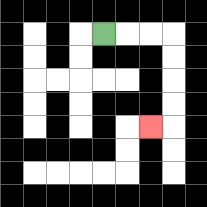{'start': '[4, 1]', 'end': '[6, 5]', 'path_directions': 'R,R,R,D,D,D,D,L', 'path_coordinates': '[[4, 1], [5, 1], [6, 1], [7, 1], [7, 2], [7, 3], [7, 4], [7, 5], [6, 5]]'}